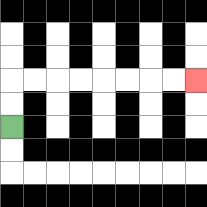{'start': '[0, 5]', 'end': '[8, 3]', 'path_directions': 'U,U,R,R,R,R,R,R,R,R', 'path_coordinates': '[[0, 5], [0, 4], [0, 3], [1, 3], [2, 3], [3, 3], [4, 3], [5, 3], [6, 3], [7, 3], [8, 3]]'}